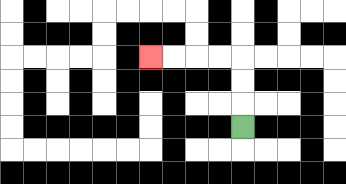{'start': '[10, 5]', 'end': '[6, 2]', 'path_directions': 'U,U,U,L,L,L,L', 'path_coordinates': '[[10, 5], [10, 4], [10, 3], [10, 2], [9, 2], [8, 2], [7, 2], [6, 2]]'}